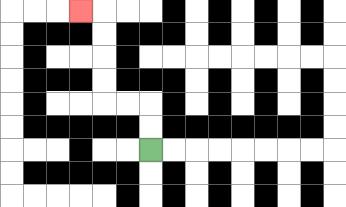{'start': '[6, 6]', 'end': '[3, 0]', 'path_directions': 'U,U,L,L,U,U,U,U,L', 'path_coordinates': '[[6, 6], [6, 5], [6, 4], [5, 4], [4, 4], [4, 3], [4, 2], [4, 1], [4, 0], [3, 0]]'}